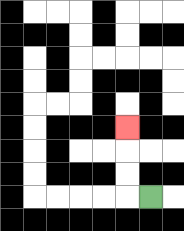{'start': '[6, 8]', 'end': '[5, 5]', 'path_directions': 'L,U,U,U', 'path_coordinates': '[[6, 8], [5, 8], [5, 7], [5, 6], [5, 5]]'}